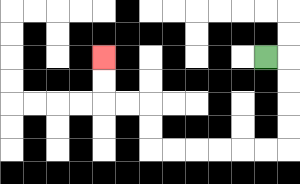{'start': '[11, 2]', 'end': '[4, 2]', 'path_directions': 'R,D,D,D,D,L,L,L,L,L,L,U,U,L,L,U,U', 'path_coordinates': '[[11, 2], [12, 2], [12, 3], [12, 4], [12, 5], [12, 6], [11, 6], [10, 6], [9, 6], [8, 6], [7, 6], [6, 6], [6, 5], [6, 4], [5, 4], [4, 4], [4, 3], [4, 2]]'}